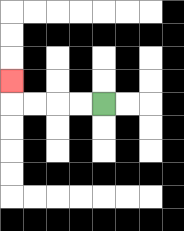{'start': '[4, 4]', 'end': '[0, 3]', 'path_directions': 'L,L,L,L,U', 'path_coordinates': '[[4, 4], [3, 4], [2, 4], [1, 4], [0, 4], [0, 3]]'}